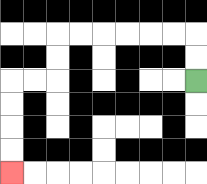{'start': '[8, 3]', 'end': '[0, 7]', 'path_directions': 'U,U,L,L,L,L,L,L,D,D,L,L,D,D,D,D', 'path_coordinates': '[[8, 3], [8, 2], [8, 1], [7, 1], [6, 1], [5, 1], [4, 1], [3, 1], [2, 1], [2, 2], [2, 3], [1, 3], [0, 3], [0, 4], [0, 5], [0, 6], [0, 7]]'}